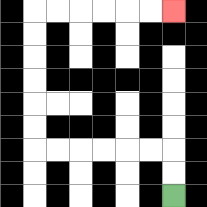{'start': '[7, 8]', 'end': '[7, 0]', 'path_directions': 'U,U,L,L,L,L,L,L,U,U,U,U,U,U,R,R,R,R,R,R', 'path_coordinates': '[[7, 8], [7, 7], [7, 6], [6, 6], [5, 6], [4, 6], [3, 6], [2, 6], [1, 6], [1, 5], [1, 4], [1, 3], [1, 2], [1, 1], [1, 0], [2, 0], [3, 0], [4, 0], [5, 0], [6, 0], [7, 0]]'}